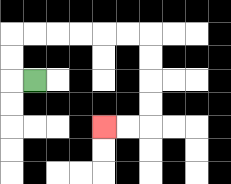{'start': '[1, 3]', 'end': '[4, 5]', 'path_directions': 'L,U,U,R,R,R,R,R,R,D,D,D,D,L,L', 'path_coordinates': '[[1, 3], [0, 3], [0, 2], [0, 1], [1, 1], [2, 1], [3, 1], [4, 1], [5, 1], [6, 1], [6, 2], [6, 3], [6, 4], [6, 5], [5, 5], [4, 5]]'}